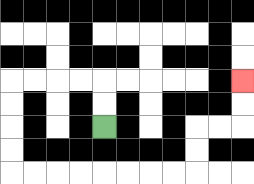{'start': '[4, 5]', 'end': '[10, 3]', 'path_directions': 'U,U,L,L,L,L,D,D,D,D,R,R,R,R,R,R,R,R,U,U,R,R,U,U', 'path_coordinates': '[[4, 5], [4, 4], [4, 3], [3, 3], [2, 3], [1, 3], [0, 3], [0, 4], [0, 5], [0, 6], [0, 7], [1, 7], [2, 7], [3, 7], [4, 7], [5, 7], [6, 7], [7, 7], [8, 7], [8, 6], [8, 5], [9, 5], [10, 5], [10, 4], [10, 3]]'}